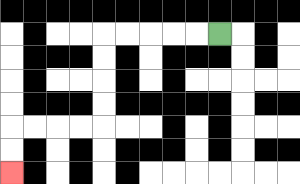{'start': '[9, 1]', 'end': '[0, 7]', 'path_directions': 'L,L,L,L,L,D,D,D,D,L,L,L,L,D,D', 'path_coordinates': '[[9, 1], [8, 1], [7, 1], [6, 1], [5, 1], [4, 1], [4, 2], [4, 3], [4, 4], [4, 5], [3, 5], [2, 5], [1, 5], [0, 5], [0, 6], [0, 7]]'}